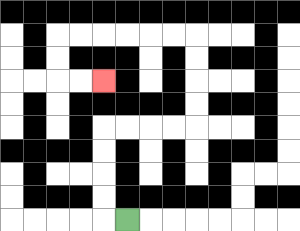{'start': '[5, 9]', 'end': '[4, 3]', 'path_directions': 'L,U,U,U,U,R,R,R,R,U,U,U,U,L,L,L,L,L,L,D,D,R,R', 'path_coordinates': '[[5, 9], [4, 9], [4, 8], [4, 7], [4, 6], [4, 5], [5, 5], [6, 5], [7, 5], [8, 5], [8, 4], [8, 3], [8, 2], [8, 1], [7, 1], [6, 1], [5, 1], [4, 1], [3, 1], [2, 1], [2, 2], [2, 3], [3, 3], [4, 3]]'}